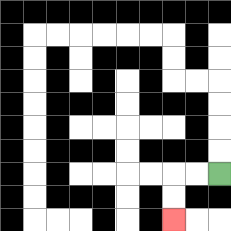{'start': '[9, 7]', 'end': '[7, 9]', 'path_directions': 'L,L,D,D', 'path_coordinates': '[[9, 7], [8, 7], [7, 7], [7, 8], [7, 9]]'}